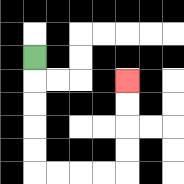{'start': '[1, 2]', 'end': '[5, 3]', 'path_directions': 'D,D,D,D,D,R,R,R,R,U,U,U,U', 'path_coordinates': '[[1, 2], [1, 3], [1, 4], [1, 5], [1, 6], [1, 7], [2, 7], [3, 7], [4, 7], [5, 7], [5, 6], [5, 5], [5, 4], [5, 3]]'}